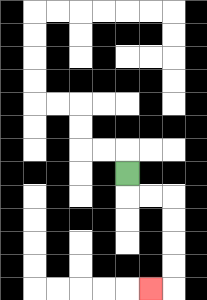{'start': '[5, 7]', 'end': '[6, 12]', 'path_directions': 'D,R,R,D,D,D,D,L', 'path_coordinates': '[[5, 7], [5, 8], [6, 8], [7, 8], [7, 9], [7, 10], [7, 11], [7, 12], [6, 12]]'}